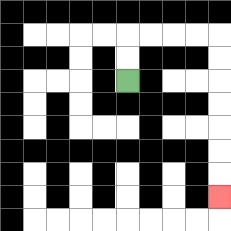{'start': '[5, 3]', 'end': '[9, 8]', 'path_directions': 'U,U,R,R,R,R,D,D,D,D,D,D,D', 'path_coordinates': '[[5, 3], [5, 2], [5, 1], [6, 1], [7, 1], [8, 1], [9, 1], [9, 2], [9, 3], [9, 4], [9, 5], [9, 6], [9, 7], [9, 8]]'}